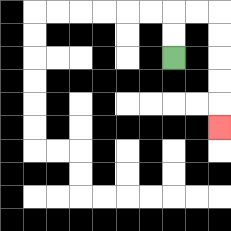{'start': '[7, 2]', 'end': '[9, 5]', 'path_directions': 'U,U,R,R,D,D,D,D,D', 'path_coordinates': '[[7, 2], [7, 1], [7, 0], [8, 0], [9, 0], [9, 1], [9, 2], [9, 3], [9, 4], [9, 5]]'}